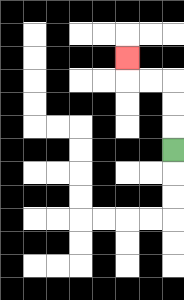{'start': '[7, 6]', 'end': '[5, 2]', 'path_directions': 'U,U,U,L,L,U', 'path_coordinates': '[[7, 6], [7, 5], [7, 4], [7, 3], [6, 3], [5, 3], [5, 2]]'}